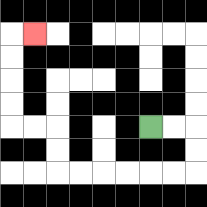{'start': '[6, 5]', 'end': '[1, 1]', 'path_directions': 'R,R,D,D,L,L,L,L,L,L,U,U,L,L,U,U,U,U,R', 'path_coordinates': '[[6, 5], [7, 5], [8, 5], [8, 6], [8, 7], [7, 7], [6, 7], [5, 7], [4, 7], [3, 7], [2, 7], [2, 6], [2, 5], [1, 5], [0, 5], [0, 4], [0, 3], [0, 2], [0, 1], [1, 1]]'}